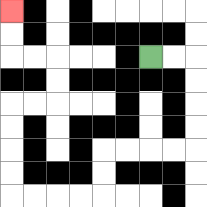{'start': '[6, 2]', 'end': '[0, 0]', 'path_directions': 'R,R,D,D,D,D,L,L,L,L,D,D,L,L,L,L,U,U,U,U,R,R,U,U,L,L,U,U', 'path_coordinates': '[[6, 2], [7, 2], [8, 2], [8, 3], [8, 4], [8, 5], [8, 6], [7, 6], [6, 6], [5, 6], [4, 6], [4, 7], [4, 8], [3, 8], [2, 8], [1, 8], [0, 8], [0, 7], [0, 6], [0, 5], [0, 4], [1, 4], [2, 4], [2, 3], [2, 2], [1, 2], [0, 2], [0, 1], [0, 0]]'}